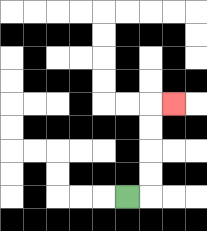{'start': '[5, 8]', 'end': '[7, 4]', 'path_directions': 'R,U,U,U,U,R', 'path_coordinates': '[[5, 8], [6, 8], [6, 7], [6, 6], [6, 5], [6, 4], [7, 4]]'}